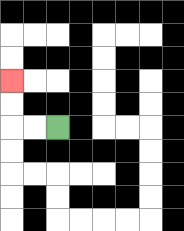{'start': '[2, 5]', 'end': '[0, 3]', 'path_directions': 'L,L,U,U', 'path_coordinates': '[[2, 5], [1, 5], [0, 5], [0, 4], [0, 3]]'}